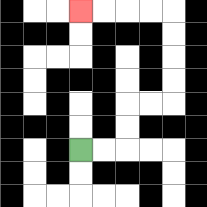{'start': '[3, 6]', 'end': '[3, 0]', 'path_directions': 'R,R,U,U,R,R,U,U,U,U,L,L,L,L', 'path_coordinates': '[[3, 6], [4, 6], [5, 6], [5, 5], [5, 4], [6, 4], [7, 4], [7, 3], [7, 2], [7, 1], [7, 0], [6, 0], [5, 0], [4, 0], [3, 0]]'}